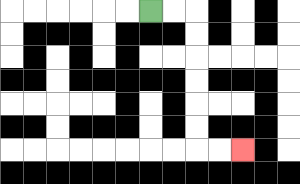{'start': '[6, 0]', 'end': '[10, 6]', 'path_directions': 'R,R,D,D,D,D,D,D,R,R', 'path_coordinates': '[[6, 0], [7, 0], [8, 0], [8, 1], [8, 2], [8, 3], [8, 4], [8, 5], [8, 6], [9, 6], [10, 6]]'}